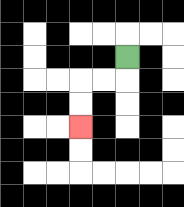{'start': '[5, 2]', 'end': '[3, 5]', 'path_directions': 'D,L,L,D,D', 'path_coordinates': '[[5, 2], [5, 3], [4, 3], [3, 3], [3, 4], [3, 5]]'}